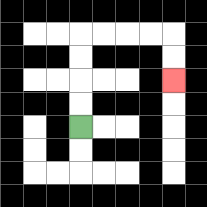{'start': '[3, 5]', 'end': '[7, 3]', 'path_directions': 'U,U,U,U,R,R,R,R,D,D', 'path_coordinates': '[[3, 5], [3, 4], [3, 3], [3, 2], [3, 1], [4, 1], [5, 1], [6, 1], [7, 1], [7, 2], [7, 3]]'}